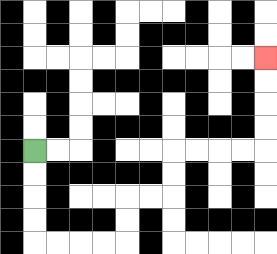{'start': '[1, 6]', 'end': '[11, 2]', 'path_directions': 'D,D,D,D,R,R,R,R,U,U,R,R,U,U,R,R,R,R,U,U,U,U', 'path_coordinates': '[[1, 6], [1, 7], [1, 8], [1, 9], [1, 10], [2, 10], [3, 10], [4, 10], [5, 10], [5, 9], [5, 8], [6, 8], [7, 8], [7, 7], [7, 6], [8, 6], [9, 6], [10, 6], [11, 6], [11, 5], [11, 4], [11, 3], [11, 2]]'}